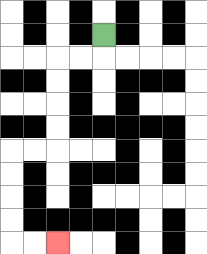{'start': '[4, 1]', 'end': '[2, 10]', 'path_directions': 'D,L,L,D,D,D,D,L,L,D,D,D,D,R,R', 'path_coordinates': '[[4, 1], [4, 2], [3, 2], [2, 2], [2, 3], [2, 4], [2, 5], [2, 6], [1, 6], [0, 6], [0, 7], [0, 8], [0, 9], [0, 10], [1, 10], [2, 10]]'}